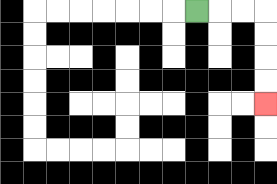{'start': '[8, 0]', 'end': '[11, 4]', 'path_directions': 'R,R,R,D,D,D,D', 'path_coordinates': '[[8, 0], [9, 0], [10, 0], [11, 0], [11, 1], [11, 2], [11, 3], [11, 4]]'}